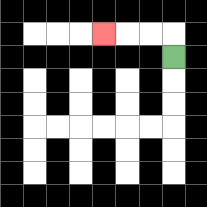{'start': '[7, 2]', 'end': '[4, 1]', 'path_directions': 'U,L,L,L', 'path_coordinates': '[[7, 2], [7, 1], [6, 1], [5, 1], [4, 1]]'}